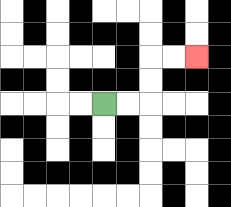{'start': '[4, 4]', 'end': '[8, 2]', 'path_directions': 'R,R,U,U,R,R', 'path_coordinates': '[[4, 4], [5, 4], [6, 4], [6, 3], [6, 2], [7, 2], [8, 2]]'}